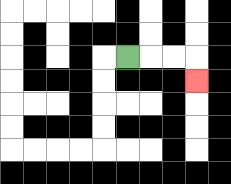{'start': '[5, 2]', 'end': '[8, 3]', 'path_directions': 'R,R,R,D', 'path_coordinates': '[[5, 2], [6, 2], [7, 2], [8, 2], [8, 3]]'}